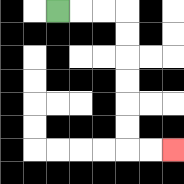{'start': '[2, 0]', 'end': '[7, 6]', 'path_directions': 'R,R,R,D,D,D,D,D,D,R,R', 'path_coordinates': '[[2, 0], [3, 0], [4, 0], [5, 0], [5, 1], [5, 2], [5, 3], [5, 4], [5, 5], [5, 6], [6, 6], [7, 6]]'}